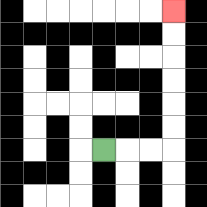{'start': '[4, 6]', 'end': '[7, 0]', 'path_directions': 'R,R,R,U,U,U,U,U,U', 'path_coordinates': '[[4, 6], [5, 6], [6, 6], [7, 6], [7, 5], [7, 4], [7, 3], [7, 2], [7, 1], [7, 0]]'}